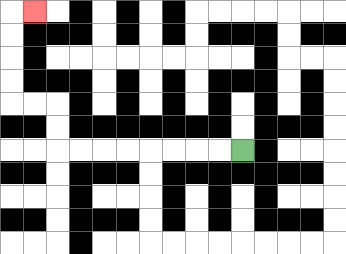{'start': '[10, 6]', 'end': '[1, 0]', 'path_directions': 'L,L,L,L,L,L,L,L,U,U,L,L,U,U,U,U,R', 'path_coordinates': '[[10, 6], [9, 6], [8, 6], [7, 6], [6, 6], [5, 6], [4, 6], [3, 6], [2, 6], [2, 5], [2, 4], [1, 4], [0, 4], [0, 3], [0, 2], [0, 1], [0, 0], [1, 0]]'}